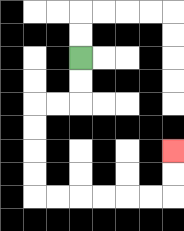{'start': '[3, 2]', 'end': '[7, 6]', 'path_directions': 'D,D,L,L,D,D,D,D,R,R,R,R,R,R,U,U', 'path_coordinates': '[[3, 2], [3, 3], [3, 4], [2, 4], [1, 4], [1, 5], [1, 6], [1, 7], [1, 8], [2, 8], [3, 8], [4, 8], [5, 8], [6, 8], [7, 8], [7, 7], [7, 6]]'}